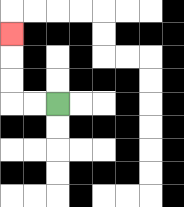{'start': '[2, 4]', 'end': '[0, 1]', 'path_directions': 'L,L,U,U,U', 'path_coordinates': '[[2, 4], [1, 4], [0, 4], [0, 3], [0, 2], [0, 1]]'}